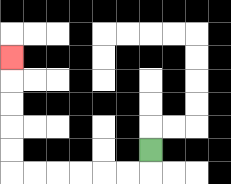{'start': '[6, 6]', 'end': '[0, 2]', 'path_directions': 'D,L,L,L,L,L,L,U,U,U,U,U', 'path_coordinates': '[[6, 6], [6, 7], [5, 7], [4, 7], [3, 7], [2, 7], [1, 7], [0, 7], [0, 6], [0, 5], [0, 4], [0, 3], [0, 2]]'}